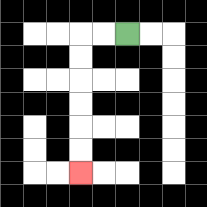{'start': '[5, 1]', 'end': '[3, 7]', 'path_directions': 'L,L,D,D,D,D,D,D', 'path_coordinates': '[[5, 1], [4, 1], [3, 1], [3, 2], [3, 3], [3, 4], [3, 5], [3, 6], [3, 7]]'}